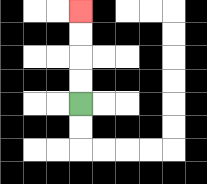{'start': '[3, 4]', 'end': '[3, 0]', 'path_directions': 'U,U,U,U', 'path_coordinates': '[[3, 4], [3, 3], [3, 2], [3, 1], [3, 0]]'}